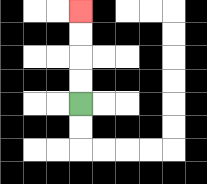{'start': '[3, 4]', 'end': '[3, 0]', 'path_directions': 'U,U,U,U', 'path_coordinates': '[[3, 4], [3, 3], [3, 2], [3, 1], [3, 0]]'}